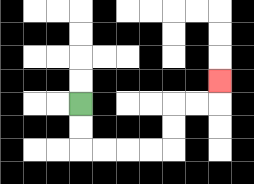{'start': '[3, 4]', 'end': '[9, 3]', 'path_directions': 'D,D,R,R,R,R,U,U,R,R,U', 'path_coordinates': '[[3, 4], [3, 5], [3, 6], [4, 6], [5, 6], [6, 6], [7, 6], [7, 5], [7, 4], [8, 4], [9, 4], [9, 3]]'}